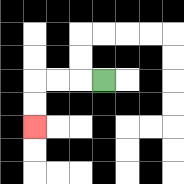{'start': '[4, 3]', 'end': '[1, 5]', 'path_directions': 'L,L,L,D,D', 'path_coordinates': '[[4, 3], [3, 3], [2, 3], [1, 3], [1, 4], [1, 5]]'}